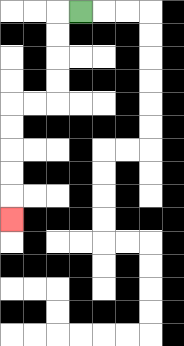{'start': '[3, 0]', 'end': '[0, 9]', 'path_directions': 'L,D,D,D,D,L,L,D,D,D,D,D', 'path_coordinates': '[[3, 0], [2, 0], [2, 1], [2, 2], [2, 3], [2, 4], [1, 4], [0, 4], [0, 5], [0, 6], [0, 7], [0, 8], [0, 9]]'}